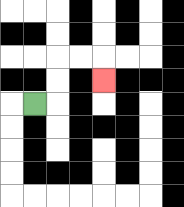{'start': '[1, 4]', 'end': '[4, 3]', 'path_directions': 'R,U,U,R,R,D', 'path_coordinates': '[[1, 4], [2, 4], [2, 3], [2, 2], [3, 2], [4, 2], [4, 3]]'}